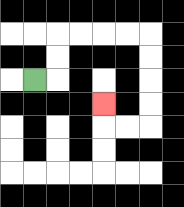{'start': '[1, 3]', 'end': '[4, 4]', 'path_directions': 'R,U,U,R,R,R,R,D,D,D,D,L,L,U', 'path_coordinates': '[[1, 3], [2, 3], [2, 2], [2, 1], [3, 1], [4, 1], [5, 1], [6, 1], [6, 2], [6, 3], [6, 4], [6, 5], [5, 5], [4, 5], [4, 4]]'}